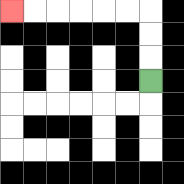{'start': '[6, 3]', 'end': '[0, 0]', 'path_directions': 'U,U,U,L,L,L,L,L,L', 'path_coordinates': '[[6, 3], [6, 2], [6, 1], [6, 0], [5, 0], [4, 0], [3, 0], [2, 0], [1, 0], [0, 0]]'}